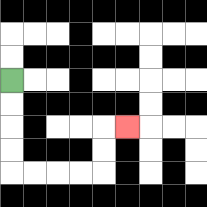{'start': '[0, 3]', 'end': '[5, 5]', 'path_directions': 'D,D,D,D,R,R,R,R,U,U,R', 'path_coordinates': '[[0, 3], [0, 4], [0, 5], [0, 6], [0, 7], [1, 7], [2, 7], [3, 7], [4, 7], [4, 6], [4, 5], [5, 5]]'}